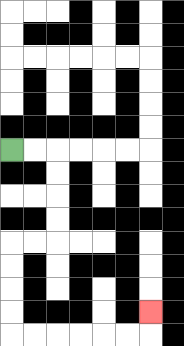{'start': '[0, 6]', 'end': '[6, 13]', 'path_directions': 'R,R,D,D,D,D,L,L,D,D,D,D,R,R,R,R,R,R,U', 'path_coordinates': '[[0, 6], [1, 6], [2, 6], [2, 7], [2, 8], [2, 9], [2, 10], [1, 10], [0, 10], [0, 11], [0, 12], [0, 13], [0, 14], [1, 14], [2, 14], [3, 14], [4, 14], [5, 14], [6, 14], [6, 13]]'}